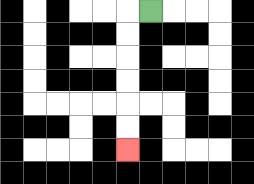{'start': '[6, 0]', 'end': '[5, 6]', 'path_directions': 'L,D,D,D,D,D,D', 'path_coordinates': '[[6, 0], [5, 0], [5, 1], [5, 2], [5, 3], [5, 4], [5, 5], [5, 6]]'}